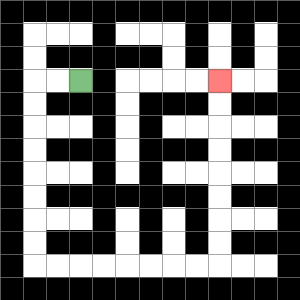{'start': '[3, 3]', 'end': '[9, 3]', 'path_directions': 'L,L,D,D,D,D,D,D,D,D,R,R,R,R,R,R,R,R,U,U,U,U,U,U,U,U', 'path_coordinates': '[[3, 3], [2, 3], [1, 3], [1, 4], [1, 5], [1, 6], [1, 7], [1, 8], [1, 9], [1, 10], [1, 11], [2, 11], [3, 11], [4, 11], [5, 11], [6, 11], [7, 11], [8, 11], [9, 11], [9, 10], [9, 9], [9, 8], [9, 7], [9, 6], [9, 5], [9, 4], [9, 3]]'}